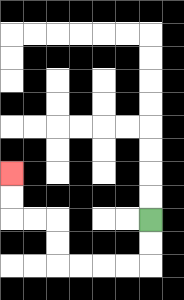{'start': '[6, 9]', 'end': '[0, 7]', 'path_directions': 'D,D,L,L,L,L,U,U,L,L,U,U', 'path_coordinates': '[[6, 9], [6, 10], [6, 11], [5, 11], [4, 11], [3, 11], [2, 11], [2, 10], [2, 9], [1, 9], [0, 9], [0, 8], [0, 7]]'}